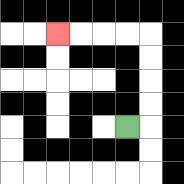{'start': '[5, 5]', 'end': '[2, 1]', 'path_directions': 'R,U,U,U,U,L,L,L,L', 'path_coordinates': '[[5, 5], [6, 5], [6, 4], [6, 3], [6, 2], [6, 1], [5, 1], [4, 1], [3, 1], [2, 1]]'}